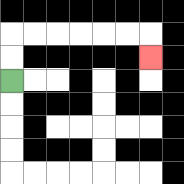{'start': '[0, 3]', 'end': '[6, 2]', 'path_directions': 'U,U,R,R,R,R,R,R,D', 'path_coordinates': '[[0, 3], [0, 2], [0, 1], [1, 1], [2, 1], [3, 1], [4, 1], [5, 1], [6, 1], [6, 2]]'}